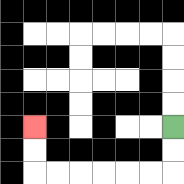{'start': '[7, 5]', 'end': '[1, 5]', 'path_directions': 'D,D,L,L,L,L,L,L,U,U', 'path_coordinates': '[[7, 5], [7, 6], [7, 7], [6, 7], [5, 7], [4, 7], [3, 7], [2, 7], [1, 7], [1, 6], [1, 5]]'}